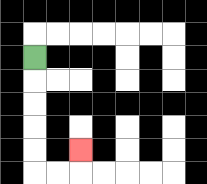{'start': '[1, 2]', 'end': '[3, 6]', 'path_directions': 'D,D,D,D,D,R,R,U', 'path_coordinates': '[[1, 2], [1, 3], [1, 4], [1, 5], [1, 6], [1, 7], [2, 7], [3, 7], [3, 6]]'}